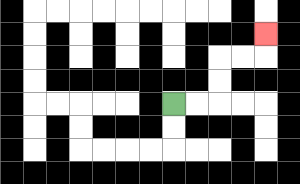{'start': '[7, 4]', 'end': '[11, 1]', 'path_directions': 'R,R,U,U,R,R,U', 'path_coordinates': '[[7, 4], [8, 4], [9, 4], [9, 3], [9, 2], [10, 2], [11, 2], [11, 1]]'}